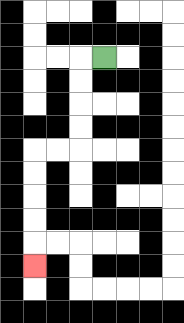{'start': '[4, 2]', 'end': '[1, 11]', 'path_directions': 'L,D,D,D,D,L,L,D,D,D,D,D', 'path_coordinates': '[[4, 2], [3, 2], [3, 3], [3, 4], [3, 5], [3, 6], [2, 6], [1, 6], [1, 7], [1, 8], [1, 9], [1, 10], [1, 11]]'}